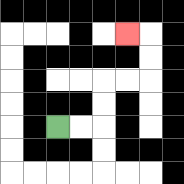{'start': '[2, 5]', 'end': '[5, 1]', 'path_directions': 'R,R,U,U,R,R,U,U,L', 'path_coordinates': '[[2, 5], [3, 5], [4, 5], [4, 4], [4, 3], [5, 3], [6, 3], [6, 2], [6, 1], [5, 1]]'}